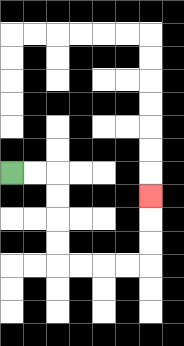{'start': '[0, 7]', 'end': '[6, 8]', 'path_directions': 'R,R,D,D,D,D,R,R,R,R,U,U,U', 'path_coordinates': '[[0, 7], [1, 7], [2, 7], [2, 8], [2, 9], [2, 10], [2, 11], [3, 11], [4, 11], [5, 11], [6, 11], [6, 10], [6, 9], [6, 8]]'}